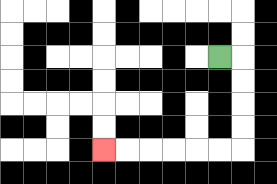{'start': '[9, 2]', 'end': '[4, 6]', 'path_directions': 'R,D,D,D,D,L,L,L,L,L,L', 'path_coordinates': '[[9, 2], [10, 2], [10, 3], [10, 4], [10, 5], [10, 6], [9, 6], [8, 6], [7, 6], [6, 6], [5, 6], [4, 6]]'}